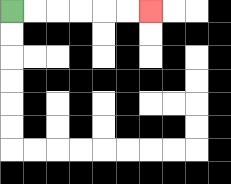{'start': '[0, 0]', 'end': '[6, 0]', 'path_directions': 'R,R,R,R,R,R', 'path_coordinates': '[[0, 0], [1, 0], [2, 0], [3, 0], [4, 0], [5, 0], [6, 0]]'}